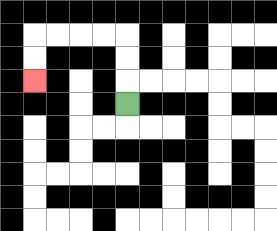{'start': '[5, 4]', 'end': '[1, 3]', 'path_directions': 'U,U,U,L,L,L,L,D,D', 'path_coordinates': '[[5, 4], [5, 3], [5, 2], [5, 1], [4, 1], [3, 1], [2, 1], [1, 1], [1, 2], [1, 3]]'}